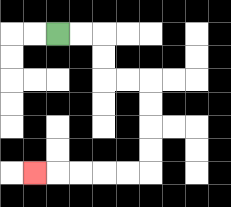{'start': '[2, 1]', 'end': '[1, 7]', 'path_directions': 'R,R,D,D,R,R,D,D,D,D,L,L,L,L,L', 'path_coordinates': '[[2, 1], [3, 1], [4, 1], [4, 2], [4, 3], [5, 3], [6, 3], [6, 4], [6, 5], [6, 6], [6, 7], [5, 7], [4, 7], [3, 7], [2, 7], [1, 7]]'}